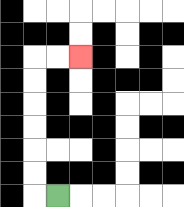{'start': '[2, 8]', 'end': '[3, 2]', 'path_directions': 'L,U,U,U,U,U,U,R,R', 'path_coordinates': '[[2, 8], [1, 8], [1, 7], [1, 6], [1, 5], [1, 4], [1, 3], [1, 2], [2, 2], [3, 2]]'}